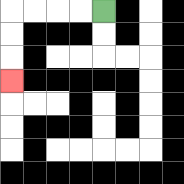{'start': '[4, 0]', 'end': '[0, 3]', 'path_directions': 'L,L,L,L,D,D,D', 'path_coordinates': '[[4, 0], [3, 0], [2, 0], [1, 0], [0, 0], [0, 1], [0, 2], [0, 3]]'}